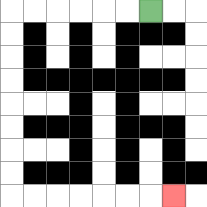{'start': '[6, 0]', 'end': '[7, 8]', 'path_directions': 'L,L,L,L,L,L,D,D,D,D,D,D,D,D,R,R,R,R,R,R,R', 'path_coordinates': '[[6, 0], [5, 0], [4, 0], [3, 0], [2, 0], [1, 0], [0, 0], [0, 1], [0, 2], [0, 3], [0, 4], [0, 5], [0, 6], [0, 7], [0, 8], [1, 8], [2, 8], [3, 8], [4, 8], [5, 8], [6, 8], [7, 8]]'}